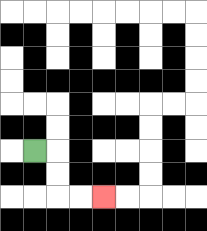{'start': '[1, 6]', 'end': '[4, 8]', 'path_directions': 'R,D,D,R,R', 'path_coordinates': '[[1, 6], [2, 6], [2, 7], [2, 8], [3, 8], [4, 8]]'}